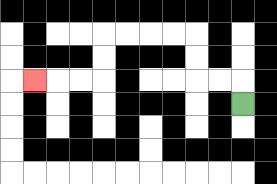{'start': '[10, 4]', 'end': '[1, 3]', 'path_directions': 'U,L,L,U,U,L,L,L,L,D,D,L,L,L', 'path_coordinates': '[[10, 4], [10, 3], [9, 3], [8, 3], [8, 2], [8, 1], [7, 1], [6, 1], [5, 1], [4, 1], [4, 2], [4, 3], [3, 3], [2, 3], [1, 3]]'}